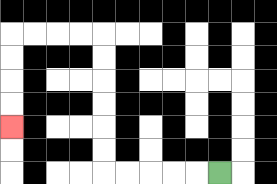{'start': '[9, 7]', 'end': '[0, 5]', 'path_directions': 'L,L,L,L,L,U,U,U,U,U,U,L,L,L,L,D,D,D,D', 'path_coordinates': '[[9, 7], [8, 7], [7, 7], [6, 7], [5, 7], [4, 7], [4, 6], [4, 5], [4, 4], [4, 3], [4, 2], [4, 1], [3, 1], [2, 1], [1, 1], [0, 1], [0, 2], [0, 3], [0, 4], [0, 5]]'}